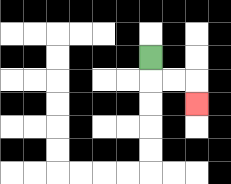{'start': '[6, 2]', 'end': '[8, 4]', 'path_directions': 'D,R,R,D', 'path_coordinates': '[[6, 2], [6, 3], [7, 3], [8, 3], [8, 4]]'}